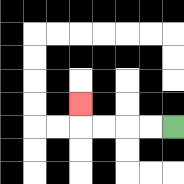{'start': '[7, 5]', 'end': '[3, 4]', 'path_directions': 'L,L,L,L,U', 'path_coordinates': '[[7, 5], [6, 5], [5, 5], [4, 5], [3, 5], [3, 4]]'}